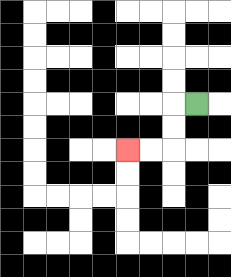{'start': '[8, 4]', 'end': '[5, 6]', 'path_directions': 'L,D,D,L,L', 'path_coordinates': '[[8, 4], [7, 4], [7, 5], [7, 6], [6, 6], [5, 6]]'}